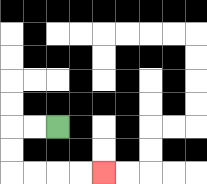{'start': '[2, 5]', 'end': '[4, 7]', 'path_directions': 'L,L,D,D,R,R,R,R', 'path_coordinates': '[[2, 5], [1, 5], [0, 5], [0, 6], [0, 7], [1, 7], [2, 7], [3, 7], [4, 7]]'}